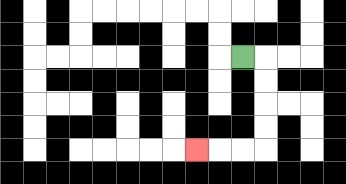{'start': '[10, 2]', 'end': '[8, 6]', 'path_directions': 'R,D,D,D,D,L,L,L', 'path_coordinates': '[[10, 2], [11, 2], [11, 3], [11, 4], [11, 5], [11, 6], [10, 6], [9, 6], [8, 6]]'}